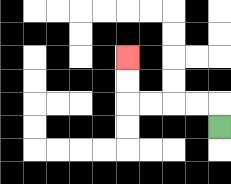{'start': '[9, 5]', 'end': '[5, 2]', 'path_directions': 'U,L,L,L,L,U,U', 'path_coordinates': '[[9, 5], [9, 4], [8, 4], [7, 4], [6, 4], [5, 4], [5, 3], [5, 2]]'}